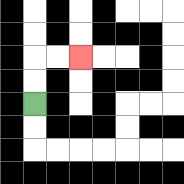{'start': '[1, 4]', 'end': '[3, 2]', 'path_directions': 'U,U,R,R', 'path_coordinates': '[[1, 4], [1, 3], [1, 2], [2, 2], [3, 2]]'}